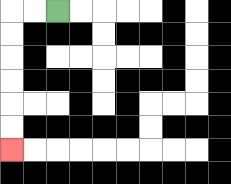{'start': '[2, 0]', 'end': '[0, 6]', 'path_directions': 'L,L,D,D,D,D,D,D', 'path_coordinates': '[[2, 0], [1, 0], [0, 0], [0, 1], [0, 2], [0, 3], [0, 4], [0, 5], [0, 6]]'}